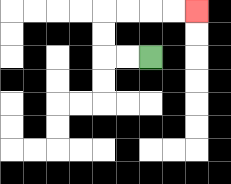{'start': '[6, 2]', 'end': '[8, 0]', 'path_directions': 'L,L,U,U,R,R,R,R', 'path_coordinates': '[[6, 2], [5, 2], [4, 2], [4, 1], [4, 0], [5, 0], [6, 0], [7, 0], [8, 0]]'}